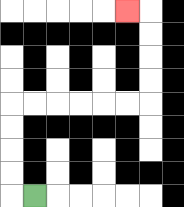{'start': '[1, 8]', 'end': '[5, 0]', 'path_directions': 'L,U,U,U,U,R,R,R,R,R,R,U,U,U,U,L', 'path_coordinates': '[[1, 8], [0, 8], [0, 7], [0, 6], [0, 5], [0, 4], [1, 4], [2, 4], [3, 4], [4, 4], [5, 4], [6, 4], [6, 3], [6, 2], [6, 1], [6, 0], [5, 0]]'}